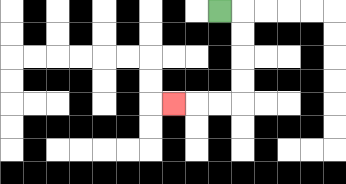{'start': '[9, 0]', 'end': '[7, 4]', 'path_directions': 'R,D,D,D,D,L,L,L', 'path_coordinates': '[[9, 0], [10, 0], [10, 1], [10, 2], [10, 3], [10, 4], [9, 4], [8, 4], [7, 4]]'}